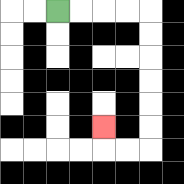{'start': '[2, 0]', 'end': '[4, 5]', 'path_directions': 'R,R,R,R,D,D,D,D,D,D,L,L,U', 'path_coordinates': '[[2, 0], [3, 0], [4, 0], [5, 0], [6, 0], [6, 1], [6, 2], [6, 3], [6, 4], [6, 5], [6, 6], [5, 6], [4, 6], [4, 5]]'}